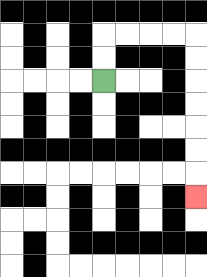{'start': '[4, 3]', 'end': '[8, 8]', 'path_directions': 'U,U,R,R,R,R,D,D,D,D,D,D,D', 'path_coordinates': '[[4, 3], [4, 2], [4, 1], [5, 1], [6, 1], [7, 1], [8, 1], [8, 2], [8, 3], [8, 4], [8, 5], [8, 6], [8, 7], [8, 8]]'}